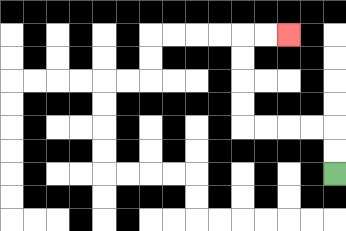{'start': '[14, 7]', 'end': '[12, 1]', 'path_directions': 'U,U,L,L,L,L,U,U,U,U,R,R', 'path_coordinates': '[[14, 7], [14, 6], [14, 5], [13, 5], [12, 5], [11, 5], [10, 5], [10, 4], [10, 3], [10, 2], [10, 1], [11, 1], [12, 1]]'}